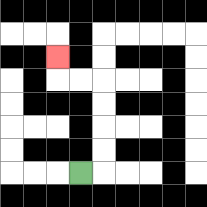{'start': '[3, 7]', 'end': '[2, 2]', 'path_directions': 'R,U,U,U,U,L,L,U', 'path_coordinates': '[[3, 7], [4, 7], [4, 6], [4, 5], [4, 4], [4, 3], [3, 3], [2, 3], [2, 2]]'}